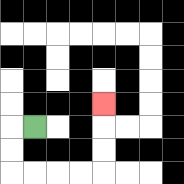{'start': '[1, 5]', 'end': '[4, 4]', 'path_directions': 'L,D,D,R,R,R,R,U,U,U', 'path_coordinates': '[[1, 5], [0, 5], [0, 6], [0, 7], [1, 7], [2, 7], [3, 7], [4, 7], [4, 6], [4, 5], [4, 4]]'}